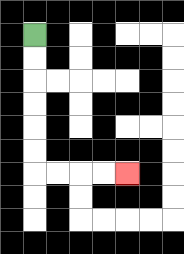{'start': '[1, 1]', 'end': '[5, 7]', 'path_directions': 'D,D,D,D,D,D,R,R,R,R', 'path_coordinates': '[[1, 1], [1, 2], [1, 3], [1, 4], [1, 5], [1, 6], [1, 7], [2, 7], [3, 7], [4, 7], [5, 7]]'}